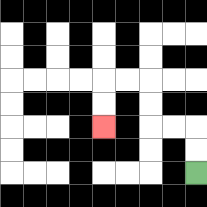{'start': '[8, 7]', 'end': '[4, 5]', 'path_directions': 'U,U,L,L,U,U,L,L,D,D', 'path_coordinates': '[[8, 7], [8, 6], [8, 5], [7, 5], [6, 5], [6, 4], [6, 3], [5, 3], [4, 3], [4, 4], [4, 5]]'}